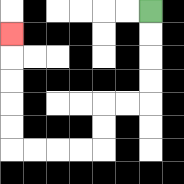{'start': '[6, 0]', 'end': '[0, 1]', 'path_directions': 'D,D,D,D,L,L,D,D,L,L,L,L,U,U,U,U,U', 'path_coordinates': '[[6, 0], [6, 1], [6, 2], [6, 3], [6, 4], [5, 4], [4, 4], [4, 5], [4, 6], [3, 6], [2, 6], [1, 6], [0, 6], [0, 5], [0, 4], [0, 3], [0, 2], [0, 1]]'}